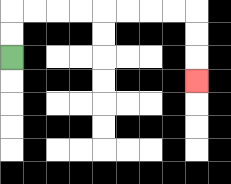{'start': '[0, 2]', 'end': '[8, 3]', 'path_directions': 'U,U,R,R,R,R,R,R,R,R,D,D,D', 'path_coordinates': '[[0, 2], [0, 1], [0, 0], [1, 0], [2, 0], [3, 0], [4, 0], [5, 0], [6, 0], [7, 0], [8, 0], [8, 1], [8, 2], [8, 3]]'}